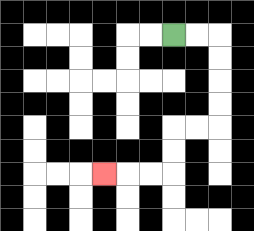{'start': '[7, 1]', 'end': '[4, 7]', 'path_directions': 'R,R,D,D,D,D,L,L,D,D,L,L,L', 'path_coordinates': '[[7, 1], [8, 1], [9, 1], [9, 2], [9, 3], [9, 4], [9, 5], [8, 5], [7, 5], [7, 6], [7, 7], [6, 7], [5, 7], [4, 7]]'}